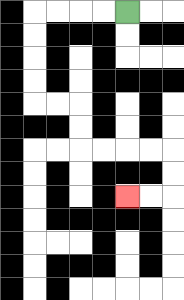{'start': '[5, 0]', 'end': '[5, 8]', 'path_directions': 'L,L,L,L,D,D,D,D,R,R,D,D,R,R,R,R,D,D,L,L', 'path_coordinates': '[[5, 0], [4, 0], [3, 0], [2, 0], [1, 0], [1, 1], [1, 2], [1, 3], [1, 4], [2, 4], [3, 4], [3, 5], [3, 6], [4, 6], [5, 6], [6, 6], [7, 6], [7, 7], [7, 8], [6, 8], [5, 8]]'}